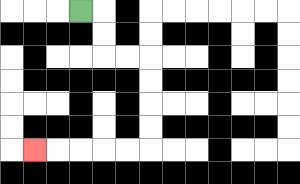{'start': '[3, 0]', 'end': '[1, 6]', 'path_directions': 'R,D,D,R,R,D,D,D,D,L,L,L,L,L', 'path_coordinates': '[[3, 0], [4, 0], [4, 1], [4, 2], [5, 2], [6, 2], [6, 3], [6, 4], [6, 5], [6, 6], [5, 6], [4, 6], [3, 6], [2, 6], [1, 6]]'}